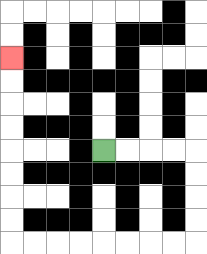{'start': '[4, 6]', 'end': '[0, 2]', 'path_directions': 'R,R,R,R,D,D,D,D,L,L,L,L,L,L,L,L,U,U,U,U,U,U,U,U', 'path_coordinates': '[[4, 6], [5, 6], [6, 6], [7, 6], [8, 6], [8, 7], [8, 8], [8, 9], [8, 10], [7, 10], [6, 10], [5, 10], [4, 10], [3, 10], [2, 10], [1, 10], [0, 10], [0, 9], [0, 8], [0, 7], [0, 6], [0, 5], [0, 4], [0, 3], [0, 2]]'}